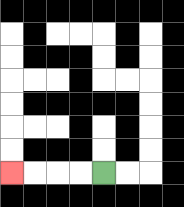{'start': '[4, 7]', 'end': '[0, 7]', 'path_directions': 'L,L,L,L', 'path_coordinates': '[[4, 7], [3, 7], [2, 7], [1, 7], [0, 7]]'}